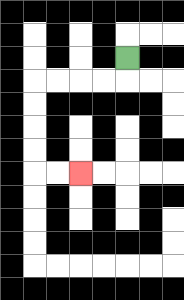{'start': '[5, 2]', 'end': '[3, 7]', 'path_directions': 'D,L,L,L,L,D,D,D,D,R,R', 'path_coordinates': '[[5, 2], [5, 3], [4, 3], [3, 3], [2, 3], [1, 3], [1, 4], [1, 5], [1, 6], [1, 7], [2, 7], [3, 7]]'}